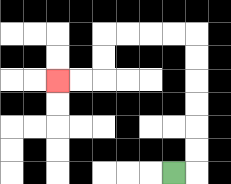{'start': '[7, 7]', 'end': '[2, 3]', 'path_directions': 'R,U,U,U,U,U,U,L,L,L,L,D,D,L,L', 'path_coordinates': '[[7, 7], [8, 7], [8, 6], [8, 5], [8, 4], [8, 3], [8, 2], [8, 1], [7, 1], [6, 1], [5, 1], [4, 1], [4, 2], [4, 3], [3, 3], [2, 3]]'}